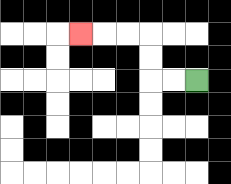{'start': '[8, 3]', 'end': '[3, 1]', 'path_directions': 'L,L,U,U,L,L,L', 'path_coordinates': '[[8, 3], [7, 3], [6, 3], [6, 2], [6, 1], [5, 1], [4, 1], [3, 1]]'}